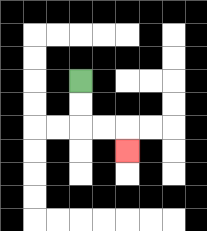{'start': '[3, 3]', 'end': '[5, 6]', 'path_directions': 'D,D,R,R,D', 'path_coordinates': '[[3, 3], [3, 4], [3, 5], [4, 5], [5, 5], [5, 6]]'}